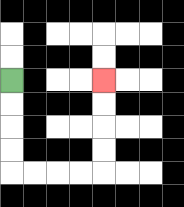{'start': '[0, 3]', 'end': '[4, 3]', 'path_directions': 'D,D,D,D,R,R,R,R,U,U,U,U', 'path_coordinates': '[[0, 3], [0, 4], [0, 5], [0, 6], [0, 7], [1, 7], [2, 7], [3, 7], [4, 7], [4, 6], [4, 5], [4, 4], [4, 3]]'}